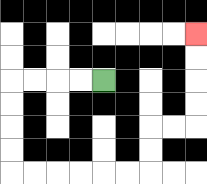{'start': '[4, 3]', 'end': '[8, 1]', 'path_directions': 'L,L,L,L,D,D,D,D,R,R,R,R,R,R,U,U,R,R,U,U,U,U', 'path_coordinates': '[[4, 3], [3, 3], [2, 3], [1, 3], [0, 3], [0, 4], [0, 5], [0, 6], [0, 7], [1, 7], [2, 7], [3, 7], [4, 7], [5, 7], [6, 7], [6, 6], [6, 5], [7, 5], [8, 5], [8, 4], [8, 3], [8, 2], [8, 1]]'}